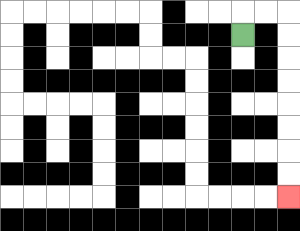{'start': '[10, 1]', 'end': '[12, 8]', 'path_directions': 'U,R,R,D,D,D,D,D,D,D,D', 'path_coordinates': '[[10, 1], [10, 0], [11, 0], [12, 0], [12, 1], [12, 2], [12, 3], [12, 4], [12, 5], [12, 6], [12, 7], [12, 8]]'}